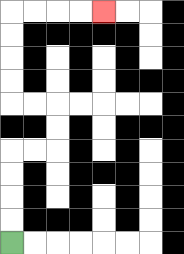{'start': '[0, 10]', 'end': '[4, 0]', 'path_directions': 'U,U,U,U,R,R,U,U,L,L,U,U,U,U,R,R,R,R', 'path_coordinates': '[[0, 10], [0, 9], [0, 8], [0, 7], [0, 6], [1, 6], [2, 6], [2, 5], [2, 4], [1, 4], [0, 4], [0, 3], [0, 2], [0, 1], [0, 0], [1, 0], [2, 0], [3, 0], [4, 0]]'}